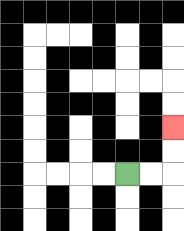{'start': '[5, 7]', 'end': '[7, 5]', 'path_directions': 'R,R,U,U', 'path_coordinates': '[[5, 7], [6, 7], [7, 7], [7, 6], [7, 5]]'}